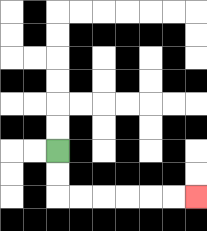{'start': '[2, 6]', 'end': '[8, 8]', 'path_directions': 'D,D,R,R,R,R,R,R', 'path_coordinates': '[[2, 6], [2, 7], [2, 8], [3, 8], [4, 8], [5, 8], [6, 8], [7, 8], [8, 8]]'}